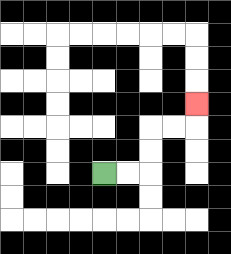{'start': '[4, 7]', 'end': '[8, 4]', 'path_directions': 'R,R,U,U,R,R,U', 'path_coordinates': '[[4, 7], [5, 7], [6, 7], [6, 6], [6, 5], [7, 5], [8, 5], [8, 4]]'}